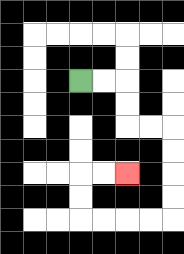{'start': '[3, 3]', 'end': '[5, 7]', 'path_directions': 'R,R,D,D,R,R,D,D,D,D,L,L,L,L,U,U,R,R', 'path_coordinates': '[[3, 3], [4, 3], [5, 3], [5, 4], [5, 5], [6, 5], [7, 5], [7, 6], [7, 7], [7, 8], [7, 9], [6, 9], [5, 9], [4, 9], [3, 9], [3, 8], [3, 7], [4, 7], [5, 7]]'}